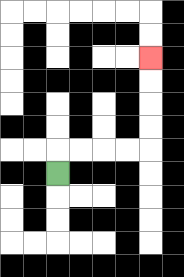{'start': '[2, 7]', 'end': '[6, 2]', 'path_directions': 'U,R,R,R,R,U,U,U,U', 'path_coordinates': '[[2, 7], [2, 6], [3, 6], [4, 6], [5, 6], [6, 6], [6, 5], [6, 4], [6, 3], [6, 2]]'}